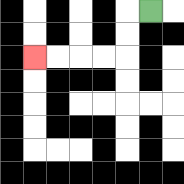{'start': '[6, 0]', 'end': '[1, 2]', 'path_directions': 'L,D,D,L,L,L,L', 'path_coordinates': '[[6, 0], [5, 0], [5, 1], [5, 2], [4, 2], [3, 2], [2, 2], [1, 2]]'}